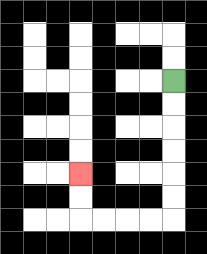{'start': '[7, 3]', 'end': '[3, 7]', 'path_directions': 'D,D,D,D,D,D,L,L,L,L,U,U', 'path_coordinates': '[[7, 3], [7, 4], [7, 5], [7, 6], [7, 7], [7, 8], [7, 9], [6, 9], [5, 9], [4, 9], [3, 9], [3, 8], [3, 7]]'}